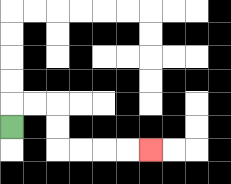{'start': '[0, 5]', 'end': '[6, 6]', 'path_directions': 'U,R,R,D,D,R,R,R,R', 'path_coordinates': '[[0, 5], [0, 4], [1, 4], [2, 4], [2, 5], [2, 6], [3, 6], [4, 6], [5, 6], [6, 6]]'}